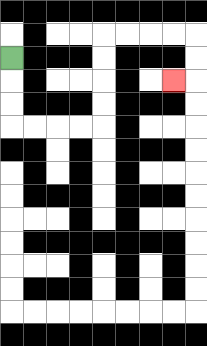{'start': '[0, 2]', 'end': '[7, 3]', 'path_directions': 'D,D,D,R,R,R,R,U,U,U,U,R,R,R,R,D,D,L', 'path_coordinates': '[[0, 2], [0, 3], [0, 4], [0, 5], [1, 5], [2, 5], [3, 5], [4, 5], [4, 4], [4, 3], [4, 2], [4, 1], [5, 1], [6, 1], [7, 1], [8, 1], [8, 2], [8, 3], [7, 3]]'}